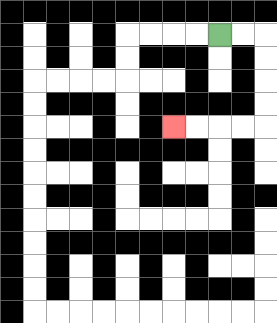{'start': '[9, 1]', 'end': '[7, 5]', 'path_directions': 'R,R,D,D,D,D,L,L,L,L', 'path_coordinates': '[[9, 1], [10, 1], [11, 1], [11, 2], [11, 3], [11, 4], [11, 5], [10, 5], [9, 5], [8, 5], [7, 5]]'}